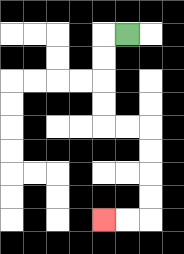{'start': '[5, 1]', 'end': '[4, 9]', 'path_directions': 'L,D,D,D,D,R,R,D,D,D,D,L,L', 'path_coordinates': '[[5, 1], [4, 1], [4, 2], [4, 3], [4, 4], [4, 5], [5, 5], [6, 5], [6, 6], [6, 7], [6, 8], [6, 9], [5, 9], [4, 9]]'}